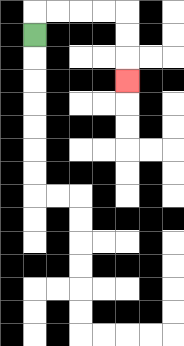{'start': '[1, 1]', 'end': '[5, 3]', 'path_directions': 'U,R,R,R,R,D,D,D', 'path_coordinates': '[[1, 1], [1, 0], [2, 0], [3, 0], [4, 0], [5, 0], [5, 1], [5, 2], [5, 3]]'}